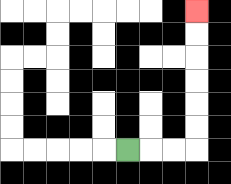{'start': '[5, 6]', 'end': '[8, 0]', 'path_directions': 'R,R,R,U,U,U,U,U,U', 'path_coordinates': '[[5, 6], [6, 6], [7, 6], [8, 6], [8, 5], [8, 4], [8, 3], [8, 2], [8, 1], [8, 0]]'}